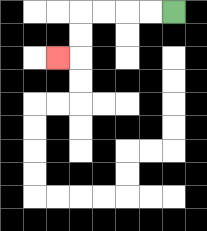{'start': '[7, 0]', 'end': '[2, 2]', 'path_directions': 'L,L,L,L,D,D,L', 'path_coordinates': '[[7, 0], [6, 0], [5, 0], [4, 0], [3, 0], [3, 1], [3, 2], [2, 2]]'}